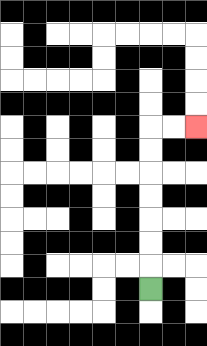{'start': '[6, 12]', 'end': '[8, 5]', 'path_directions': 'U,U,U,U,U,U,U,R,R', 'path_coordinates': '[[6, 12], [6, 11], [6, 10], [6, 9], [6, 8], [6, 7], [6, 6], [6, 5], [7, 5], [8, 5]]'}